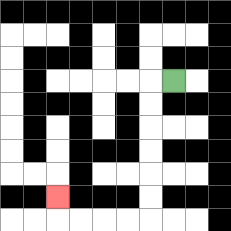{'start': '[7, 3]', 'end': '[2, 8]', 'path_directions': 'L,D,D,D,D,D,D,L,L,L,L,U', 'path_coordinates': '[[7, 3], [6, 3], [6, 4], [6, 5], [6, 6], [6, 7], [6, 8], [6, 9], [5, 9], [4, 9], [3, 9], [2, 9], [2, 8]]'}